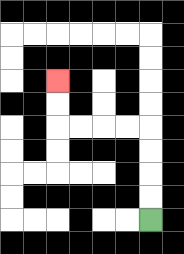{'start': '[6, 9]', 'end': '[2, 3]', 'path_directions': 'U,U,U,U,L,L,L,L,U,U', 'path_coordinates': '[[6, 9], [6, 8], [6, 7], [6, 6], [6, 5], [5, 5], [4, 5], [3, 5], [2, 5], [2, 4], [2, 3]]'}